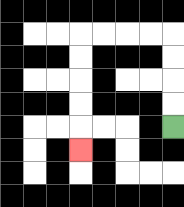{'start': '[7, 5]', 'end': '[3, 6]', 'path_directions': 'U,U,U,U,L,L,L,L,D,D,D,D,D', 'path_coordinates': '[[7, 5], [7, 4], [7, 3], [7, 2], [7, 1], [6, 1], [5, 1], [4, 1], [3, 1], [3, 2], [3, 3], [3, 4], [3, 5], [3, 6]]'}